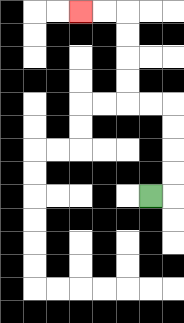{'start': '[6, 8]', 'end': '[3, 0]', 'path_directions': 'R,U,U,U,U,L,L,U,U,U,U,L,L', 'path_coordinates': '[[6, 8], [7, 8], [7, 7], [7, 6], [7, 5], [7, 4], [6, 4], [5, 4], [5, 3], [5, 2], [5, 1], [5, 0], [4, 0], [3, 0]]'}